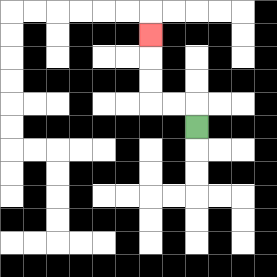{'start': '[8, 5]', 'end': '[6, 1]', 'path_directions': 'U,L,L,U,U,U', 'path_coordinates': '[[8, 5], [8, 4], [7, 4], [6, 4], [6, 3], [6, 2], [6, 1]]'}